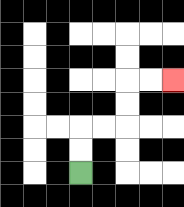{'start': '[3, 7]', 'end': '[7, 3]', 'path_directions': 'U,U,R,R,U,U,R,R', 'path_coordinates': '[[3, 7], [3, 6], [3, 5], [4, 5], [5, 5], [5, 4], [5, 3], [6, 3], [7, 3]]'}